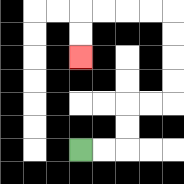{'start': '[3, 6]', 'end': '[3, 2]', 'path_directions': 'R,R,U,U,R,R,U,U,U,U,L,L,L,L,D,D', 'path_coordinates': '[[3, 6], [4, 6], [5, 6], [5, 5], [5, 4], [6, 4], [7, 4], [7, 3], [7, 2], [7, 1], [7, 0], [6, 0], [5, 0], [4, 0], [3, 0], [3, 1], [3, 2]]'}